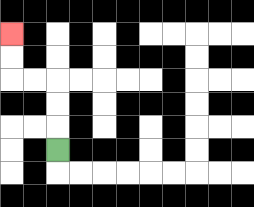{'start': '[2, 6]', 'end': '[0, 1]', 'path_directions': 'U,U,U,L,L,U,U', 'path_coordinates': '[[2, 6], [2, 5], [2, 4], [2, 3], [1, 3], [0, 3], [0, 2], [0, 1]]'}